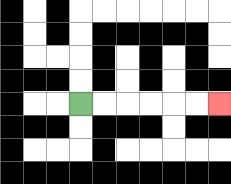{'start': '[3, 4]', 'end': '[9, 4]', 'path_directions': 'R,R,R,R,R,R', 'path_coordinates': '[[3, 4], [4, 4], [5, 4], [6, 4], [7, 4], [8, 4], [9, 4]]'}